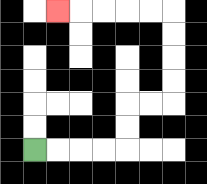{'start': '[1, 6]', 'end': '[2, 0]', 'path_directions': 'R,R,R,R,U,U,R,R,U,U,U,U,L,L,L,L,L', 'path_coordinates': '[[1, 6], [2, 6], [3, 6], [4, 6], [5, 6], [5, 5], [5, 4], [6, 4], [7, 4], [7, 3], [7, 2], [7, 1], [7, 0], [6, 0], [5, 0], [4, 0], [3, 0], [2, 0]]'}